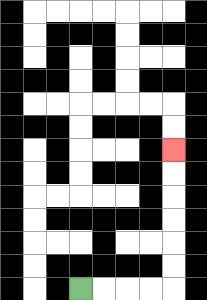{'start': '[3, 12]', 'end': '[7, 6]', 'path_directions': 'R,R,R,R,U,U,U,U,U,U', 'path_coordinates': '[[3, 12], [4, 12], [5, 12], [6, 12], [7, 12], [7, 11], [7, 10], [7, 9], [7, 8], [7, 7], [7, 6]]'}